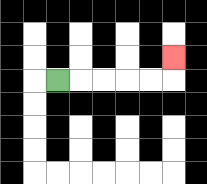{'start': '[2, 3]', 'end': '[7, 2]', 'path_directions': 'R,R,R,R,R,U', 'path_coordinates': '[[2, 3], [3, 3], [4, 3], [5, 3], [6, 3], [7, 3], [7, 2]]'}